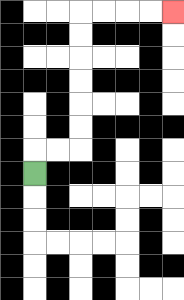{'start': '[1, 7]', 'end': '[7, 0]', 'path_directions': 'U,R,R,U,U,U,U,U,U,R,R,R,R', 'path_coordinates': '[[1, 7], [1, 6], [2, 6], [3, 6], [3, 5], [3, 4], [3, 3], [3, 2], [3, 1], [3, 0], [4, 0], [5, 0], [6, 0], [7, 0]]'}